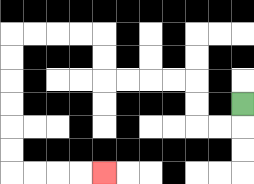{'start': '[10, 4]', 'end': '[4, 7]', 'path_directions': 'D,L,L,U,U,L,L,L,L,U,U,L,L,L,L,D,D,D,D,D,D,R,R,R,R', 'path_coordinates': '[[10, 4], [10, 5], [9, 5], [8, 5], [8, 4], [8, 3], [7, 3], [6, 3], [5, 3], [4, 3], [4, 2], [4, 1], [3, 1], [2, 1], [1, 1], [0, 1], [0, 2], [0, 3], [0, 4], [0, 5], [0, 6], [0, 7], [1, 7], [2, 7], [3, 7], [4, 7]]'}